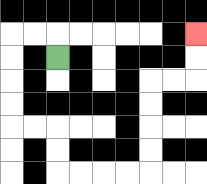{'start': '[2, 2]', 'end': '[8, 1]', 'path_directions': 'U,L,L,D,D,D,D,R,R,D,D,R,R,R,R,U,U,U,U,R,R,U,U', 'path_coordinates': '[[2, 2], [2, 1], [1, 1], [0, 1], [0, 2], [0, 3], [0, 4], [0, 5], [1, 5], [2, 5], [2, 6], [2, 7], [3, 7], [4, 7], [5, 7], [6, 7], [6, 6], [6, 5], [6, 4], [6, 3], [7, 3], [8, 3], [8, 2], [8, 1]]'}